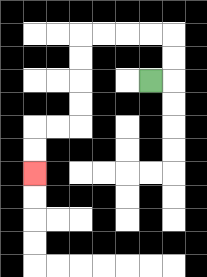{'start': '[6, 3]', 'end': '[1, 7]', 'path_directions': 'R,U,U,L,L,L,L,D,D,D,D,L,L,D,D', 'path_coordinates': '[[6, 3], [7, 3], [7, 2], [7, 1], [6, 1], [5, 1], [4, 1], [3, 1], [3, 2], [3, 3], [3, 4], [3, 5], [2, 5], [1, 5], [1, 6], [1, 7]]'}